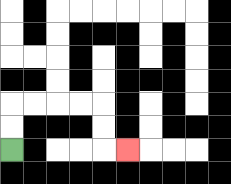{'start': '[0, 6]', 'end': '[5, 6]', 'path_directions': 'U,U,R,R,R,R,D,D,R', 'path_coordinates': '[[0, 6], [0, 5], [0, 4], [1, 4], [2, 4], [3, 4], [4, 4], [4, 5], [4, 6], [5, 6]]'}